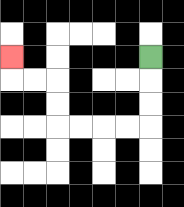{'start': '[6, 2]', 'end': '[0, 2]', 'path_directions': 'D,D,D,L,L,L,L,U,U,L,L,U', 'path_coordinates': '[[6, 2], [6, 3], [6, 4], [6, 5], [5, 5], [4, 5], [3, 5], [2, 5], [2, 4], [2, 3], [1, 3], [0, 3], [0, 2]]'}